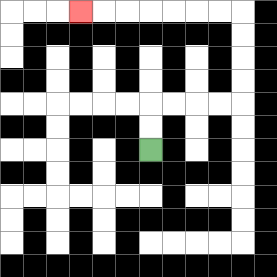{'start': '[6, 6]', 'end': '[3, 0]', 'path_directions': 'U,U,R,R,R,R,U,U,U,U,L,L,L,L,L,L,L', 'path_coordinates': '[[6, 6], [6, 5], [6, 4], [7, 4], [8, 4], [9, 4], [10, 4], [10, 3], [10, 2], [10, 1], [10, 0], [9, 0], [8, 0], [7, 0], [6, 0], [5, 0], [4, 0], [3, 0]]'}